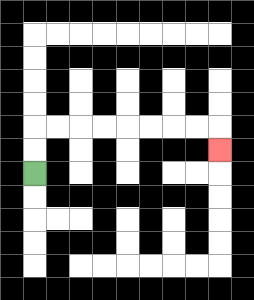{'start': '[1, 7]', 'end': '[9, 6]', 'path_directions': 'U,U,R,R,R,R,R,R,R,R,D', 'path_coordinates': '[[1, 7], [1, 6], [1, 5], [2, 5], [3, 5], [4, 5], [5, 5], [6, 5], [7, 5], [8, 5], [9, 5], [9, 6]]'}